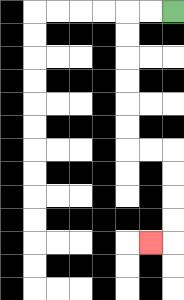{'start': '[7, 0]', 'end': '[6, 10]', 'path_directions': 'L,L,D,D,D,D,D,D,R,R,D,D,D,D,L', 'path_coordinates': '[[7, 0], [6, 0], [5, 0], [5, 1], [5, 2], [5, 3], [5, 4], [5, 5], [5, 6], [6, 6], [7, 6], [7, 7], [7, 8], [7, 9], [7, 10], [6, 10]]'}